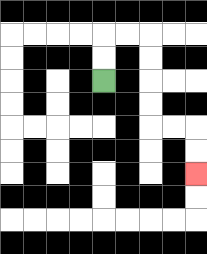{'start': '[4, 3]', 'end': '[8, 7]', 'path_directions': 'U,U,R,R,D,D,D,D,R,R,D,D', 'path_coordinates': '[[4, 3], [4, 2], [4, 1], [5, 1], [6, 1], [6, 2], [6, 3], [6, 4], [6, 5], [7, 5], [8, 5], [8, 6], [8, 7]]'}